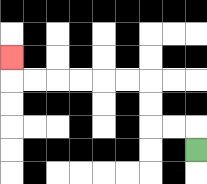{'start': '[8, 6]', 'end': '[0, 2]', 'path_directions': 'U,L,L,U,U,L,L,L,L,L,L,U', 'path_coordinates': '[[8, 6], [8, 5], [7, 5], [6, 5], [6, 4], [6, 3], [5, 3], [4, 3], [3, 3], [2, 3], [1, 3], [0, 3], [0, 2]]'}